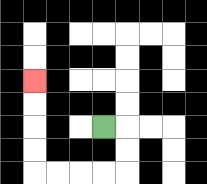{'start': '[4, 5]', 'end': '[1, 3]', 'path_directions': 'R,D,D,L,L,L,L,U,U,U,U', 'path_coordinates': '[[4, 5], [5, 5], [5, 6], [5, 7], [4, 7], [3, 7], [2, 7], [1, 7], [1, 6], [1, 5], [1, 4], [1, 3]]'}